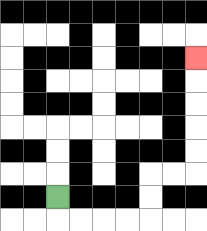{'start': '[2, 8]', 'end': '[8, 2]', 'path_directions': 'D,R,R,R,R,U,U,R,R,U,U,U,U,U', 'path_coordinates': '[[2, 8], [2, 9], [3, 9], [4, 9], [5, 9], [6, 9], [6, 8], [6, 7], [7, 7], [8, 7], [8, 6], [8, 5], [8, 4], [8, 3], [8, 2]]'}